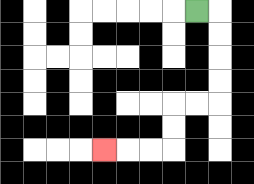{'start': '[8, 0]', 'end': '[4, 6]', 'path_directions': 'R,D,D,D,D,L,L,D,D,L,L,L', 'path_coordinates': '[[8, 0], [9, 0], [9, 1], [9, 2], [9, 3], [9, 4], [8, 4], [7, 4], [7, 5], [7, 6], [6, 6], [5, 6], [4, 6]]'}